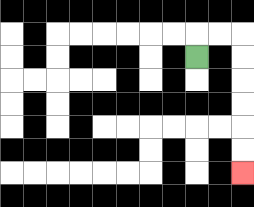{'start': '[8, 2]', 'end': '[10, 7]', 'path_directions': 'U,R,R,D,D,D,D,D,D', 'path_coordinates': '[[8, 2], [8, 1], [9, 1], [10, 1], [10, 2], [10, 3], [10, 4], [10, 5], [10, 6], [10, 7]]'}